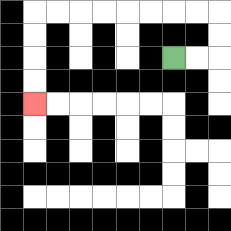{'start': '[7, 2]', 'end': '[1, 4]', 'path_directions': 'R,R,U,U,L,L,L,L,L,L,L,L,D,D,D,D', 'path_coordinates': '[[7, 2], [8, 2], [9, 2], [9, 1], [9, 0], [8, 0], [7, 0], [6, 0], [5, 0], [4, 0], [3, 0], [2, 0], [1, 0], [1, 1], [1, 2], [1, 3], [1, 4]]'}